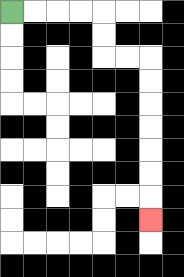{'start': '[0, 0]', 'end': '[6, 9]', 'path_directions': 'R,R,R,R,D,D,R,R,D,D,D,D,D,D,D', 'path_coordinates': '[[0, 0], [1, 0], [2, 0], [3, 0], [4, 0], [4, 1], [4, 2], [5, 2], [6, 2], [6, 3], [6, 4], [6, 5], [6, 6], [6, 7], [6, 8], [6, 9]]'}